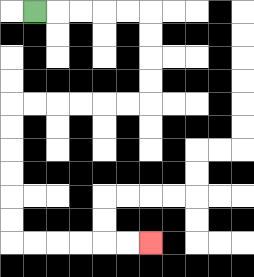{'start': '[1, 0]', 'end': '[6, 10]', 'path_directions': 'R,R,R,R,R,D,D,D,D,L,L,L,L,L,L,D,D,D,D,D,D,R,R,R,R,R,R', 'path_coordinates': '[[1, 0], [2, 0], [3, 0], [4, 0], [5, 0], [6, 0], [6, 1], [6, 2], [6, 3], [6, 4], [5, 4], [4, 4], [3, 4], [2, 4], [1, 4], [0, 4], [0, 5], [0, 6], [0, 7], [0, 8], [0, 9], [0, 10], [1, 10], [2, 10], [3, 10], [4, 10], [5, 10], [6, 10]]'}